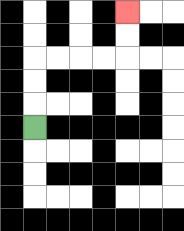{'start': '[1, 5]', 'end': '[5, 0]', 'path_directions': 'U,U,U,R,R,R,R,U,U', 'path_coordinates': '[[1, 5], [1, 4], [1, 3], [1, 2], [2, 2], [3, 2], [4, 2], [5, 2], [5, 1], [5, 0]]'}